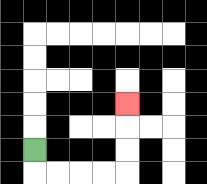{'start': '[1, 6]', 'end': '[5, 4]', 'path_directions': 'D,R,R,R,R,U,U,U', 'path_coordinates': '[[1, 6], [1, 7], [2, 7], [3, 7], [4, 7], [5, 7], [5, 6], [5, 5], [5, 4]]'}